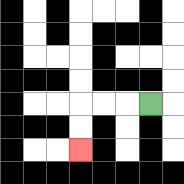{'start': '[6, 4]', 'end': '[3, 6]', 'path_directions': 'L,L,L,D,D', 'path_coordinates': '[[6, 4], [5, 4], [4, 4], [3, 4], [3, 5], [3, 6]]'}